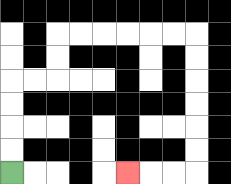{'start': '[0, 7]', 'end': '[5, 7]', 'path_directions': 'U,U,U,U,R,R,U,U,R,R,R,R,R,R,D,D,D,D,D,D,L,L,L', 'path_coordinates': '[[0, 7], [0, 6], [0, 5], [0, 4], [0, 3], [1, 3], [2, 3], [2, 2], [2, 1], [3, 1], [4, 1], [5, 1], [6, 1], [7, 1], [8, 1], [8, 2], [8, 3], [8, 4], [8, 5], [8, 6], [8, 7], [7, 7], [6, 7], [5, 7]]'}